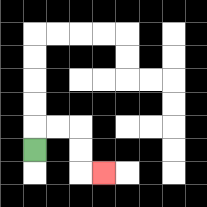{'start': '[1, 6]', 'end': '[4, 7]', 'path_directions': 'U,R,R,D,D,R', 'path_coordinates': '[[1, 6], [1, 5], [2, 5], [3, 5], [3, 6], [3, 7], [4, 7]]'}